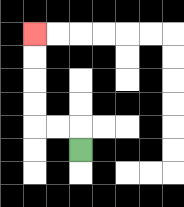{'start': '[3, 6]', 'end': '[1, 1]', 'path_directions': 'U,L,L,U,U,U,U', 'path_coordinates': '[[3, 6], [3, 5], [2, 5], [1, 5], [1, 4], [1, 3], [1, 2], [1, 1]]'}